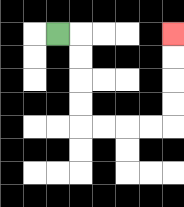{'start': '[2, 1]', 'end': '[7, 1]', 'path_directions': 'R,D,D,D,D,R,R,R,R,U,U,U,U', 'path_coordinates': '[[2, 1], [3, 1], [3, 2], [3, 3], [3, 4], [3, 5], [4, 5], [5, 5], [6, 5], [7, 5], [7, 4], [7, 3], [7, 2], [7, 1]]'}